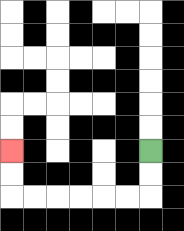{'start': '[6, 6]', 'end': '[0, 6]', 'path_directions': 'D,D,L,L,L,L,L,L,U,U', 'path_coordinates': '[[6, 6], [6, 7], [6, 8], [5, 8], [4, 8], [3, 8], [2, 8], [1, 8], [0, 8], [0, 7], [0, 6]]'}